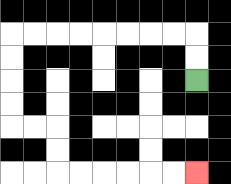{'start': '[8, 3]', 'end': '[8, 7]', 'path_directions': 'U,U,L,L,L,L,L,L,L,L,D,D,D,D,R,R,D,D,R,R,R,R,R,R', 'path_coordinates': '[[8, 3], [8, 2], [8, 1], [7, 1], [6, 1], [5, 1], [4, 1], [3, 1], [2, 1], [1, 1], [0, 1], [0, 2], [0, 3], [0, 4], [0, 5], [1, 5], [2, 5], [2, 6], [2, 7], [3, 7], [4, 7], [5, 7], [6, 7], [7, 7], [8, 7]]'}